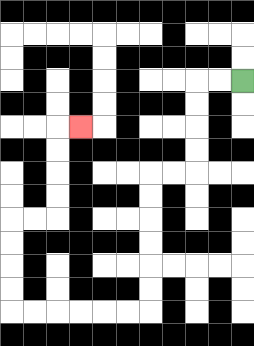{'start': '[10, 3]', 'end': '[3, 5]', 'path_directions': 'L,L,D,D,D,D,L,L,D,D,D,D,D,D,L,L,L,L,L,L,U,U,U,U,R,R,U,U,U,U,R', 'path_coordinates': '[[10, 3], [9, 3], [8, 3], [8, 4], [8, 5], [8, 6], [8, 7], [7, 7], [6, 7], [6, 8], [6, 9], [6, 10], [6, 11], [6, 12], [6, 13], [5, 13], [4, 13], [3, 13], [2, 13], [1, 13], [0, 13], [0, 12], [0, 11], [0, 10], [0, 9], [1, 9], [2, 9], [2, 8], [2, 7], [2, 6], [2, 5], [3, 5]]'}